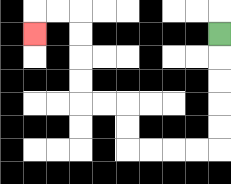{'start': '[9, 1]', 'end': '[1, 1]', 'path_directions': 'D,D,D,D,D,L,L,L,L,U,U,L,L,U,U,U,U,L,L,D', 'path_coordinates': '[[9, 1], [9, 2], [9, 3], [9, 4], [9, 5], [9, 6], [8, 6], [7, 6], [6, 6], [5, 6], [5, 5], [5, 4], [4, 4], [3, 4], [3, 3], [3, 2], [3, 1], [3, 0], [2, 0], [1, 0], [1, 1]]'}